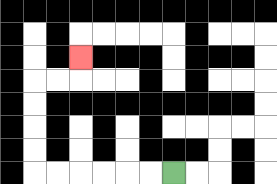{'start': '[7, 7]', 'end': '[3, 2]', 'path_directions': 'L,L,L,L,L,L,U,U,U,U,R,R,U', 'path_coordinates': '[[7, 7], [6, 7], [5, 7], [4, 7], [3, 7], [2, 7], [1, 7], [1, 6], [1, 5], [1, 4], [1, 3], [2, 3], [3, 3], [3, 2]]'}